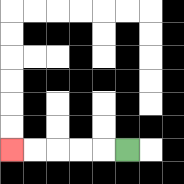{'start': '[5, 6]', 'end': '[0, 6]', 'path_directions': 'L,L,L,L,L', 'path_coordinates': '[[5, 6], [4, 6], [3, 6], [2, 6], [1, 6], [0, 6]]'}